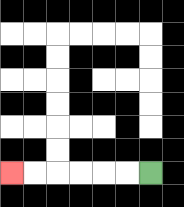{'start': '[6, 7]', 'end': '[0, 7]', 'path_directions': 'L,L,L,L,L,L', 'path_coordinates': '[[6, 7], [5, 7], [4, 7], [3, 7], [2, 7], [1, 7], [0, 7]]'}